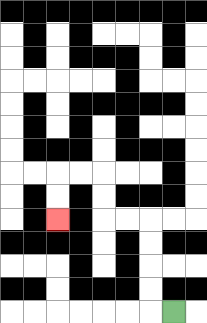{'start': '[7, 13]', 'end': '[2, 9]', 'path_directions': 'L,U,U,U,U,L,L,U,U,L,L,D,D', 'path_coordinates': '[[7, 13], [6, 13], [6, 12], [6, 11], [6, 10], [6, 9], [5, 9], [4, 9], [4, 8], [4, 7], [3, 7], [2, 7], [2, 8], [2, 9]]'}